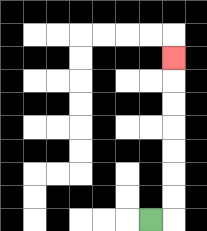{'start': '[6, 9]', 'end': '[7, 2]', 'path_directions': 'R,U,U,U,U,U,U,U', 'path_coordinates': '[[6, 9], [7, 9], [7, 8], [7, 7], [7, 6], [7, 5], [7, 4], [7, 3], [7, 2]]'}